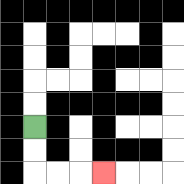{'start': '[1, 5]', 'end': '[4, 7]', 'path_directions': 'D,D,R,R,R', 'path_coordinates': '[[1, 5], [1, 6], [1, 7], [2, 7], [3, 7], [4, 7]]'}